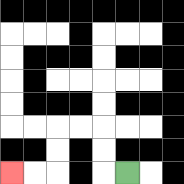{'start': '[5, 7]', 'end': '[0, 7]', 'path_directions': 'L,U,U,L,L,D,D,L,L', 'path_coordinates': '[[5, 7], [4, 7], [4, 6], [4, 5], [3, 5], [2, 5], [2, 6], [2, 7], [1, 7], [0, 7]]'}